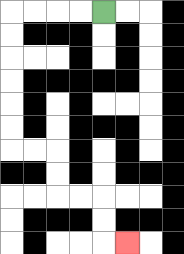{'start': '[4, 0]', 'end': '[5, 10]', 'path_directions': 'L,L,L,L,D,D,D,D,D,D,R,R,D,D,R,R,D,D,R', 'path_coordinates': '[[4, 0], [3, 0], [2, 0], [1, 0], [0, 0], [0, 1], [0, 2], [0, 3], [0, 4], [0, 5], [0, 6], [1, 6], [2, 6], [2, 7], [2, 8], [3, 8], [4, 8], [4, 9], [4, 10], [5, 10]]'}